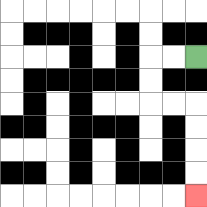{'start': '[8, 2]', 'end': '[8, 8]', 'path_directions': 'L,L,D,D,R,R,D,D,D,D', 'path_coordinates': '[[8, 2], [7, 2], [6, 2], [6, 3], [6, 4], [7, 4], [8, 4], [8, 5], [8, 6], [8, 7], [8, 8]]'}